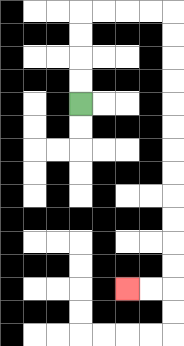{'start': '[3, 4]', 'end': '[5, 12]', 'path_directions': 'U,U,U,U,R,R,R,R,D,D,D,D,D,D,D,D,D,D,D,D,L,L', 'path_coordinates': '[[3, 4], [3, 3], [3, 2], [3, 1], [3, 0], [4, 0], [5, 0], [6, 0], [7, 0], [7, 1], [7, 2], [7, 3], [7, 4], [7, 5], [7, 6], [7, 7], [7, 8], [7, 9], [7, 10], [7, 11], [7, 12], [6, 12], [5, 12]]'}